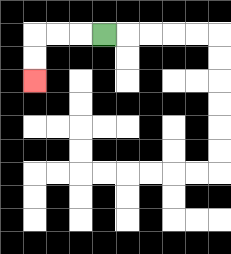{'start': '[4, 1]', 'end': '[1, 3]', 'path_directions': 'L,L,L,D,D', 'path_coordinates': '[[4, 1], [3, 1], [2, 1], [1, 1], [1, 2], [1, 3]]'}